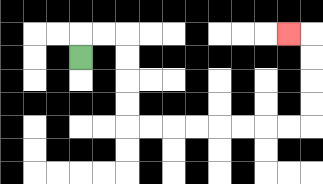{'start': '[3, 2]', 'end': '[12, 1]', 'path_directions': 'U,R,R,D,D,D,D,R,R,R,R,R,R,R,R,U,U,U,U,L', 'path_coordinates': '[[3, 2], [3, 1], [4, 1], [5, 1], [5, 2], [5, 3], [5, 4], [5, 5], [6, 5], [7, 5], [8, 5], [9, 5], [10, 5], [11, 5], [12, 5], [13, 5], [13, 4], [13, 3], [13, 2], [13, 1], [12, 1]]'}